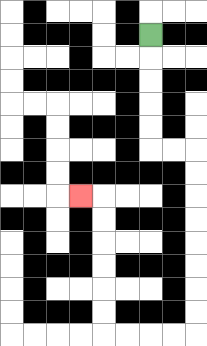{'start': '[6, 1]', 'end': '[3, 8]', 'path_directions': 'D,D,D,D,D,R,R,D,D,D,D,D,D,D,D,L,L,L,L,U,U,U,U,U,U,L', 'path_coordinates': '[[6, 1], [6, 2], [6, 3], [6, 4], [6, 5], [6, 6], [7, 6], [8, 6], [8, 7], [8, 8], [8, 9], [8, 10], [8, 11], [8, 12], [8, 13], [8, 14], [7, 14], [6, 14], [5, 14], [4, 14], [4, 13], [4, 12], [4, 11], [4, 10], [4, 9], [4, 8], [3, 8]]'}